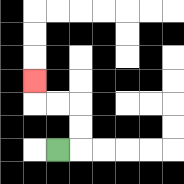{'start': '[2, 6]', 'end': '[1, 3]', 'path_directions': 'R,U,U,L,L,U', 'path_coordinates': '[[2, 6], [3, 6], [3, 5], [3, 4], [2, 4], [1, 4], [1, 3]]'}